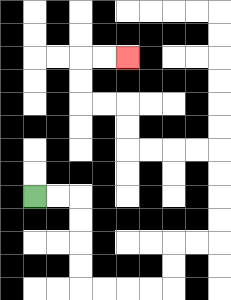{'start': '[1, 8]', 'end': '[5, 2]', 'path_directions': 'R,R,D,D,D,D,R,R,R,R,U,U,R,R,U,U,U,U,L,L,L,L,U,U,L,L,U,U,R,R', 'path_coordinates': '[[1, 8], [2, 8], [3, 8], [3, 9], [3, 10], [3, 11], [3, 12], [4, 12], [5, 12], [6, 12], [7, 12], [7, 11], [7, 10], [8, 10], [9, 10], [9, 9], [9, 8], [9, 7], [9, 6], [8, 6], [7, 6], [6, 6], [5, 6], [5, 5], [5, 4], [4, 4], [3, 4], [3, 3], [3, 2], [4, 2], [5, 2]]'}